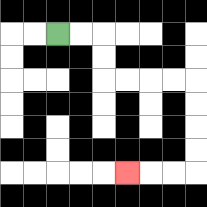{'start': '[2, 1]', 'end': '[5, 7]', 'path_directions': 'R,R,D,D,R,R,R,R,D,D,D,D,L,L,L', 'path_coordinates': '[[2, 1], [3, 1], [4, 1], [4, 2], [4, 3], [5, 3], [6, 3], [7, 3], [8, 3], [8, 4], [8, 5], [8, 6], [8, 7], [7, 7], [6, 7], [5, 7]]'}